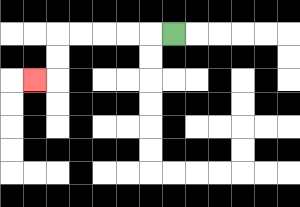{'start': '[7, 1]', 'end': '[1, 3]', 'path_directions': 'L,L,L,L,L,D,D,L', 'path_coordinates': '[[7, 1], [6, 1], [5, 1], [4, 1], [3, 1], [2, 1], [2, 2], [2, 3], [1, 3]]'}